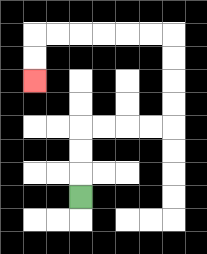{'start': '[3, 8]', 'end': '[1, 3]', 'path_directions': 'U,U,U,R,R,R,R,U,U,U,U,L,L,L,L,L,L,D,D', 'path_coordinates': '[[3, 8], [3, 7], [3, 6], [3, 5], [4, 5], [5, 5], [6, 5], [7, 5], [7, 4], [7, 3], [7, 2], [7, 1], [6, 1], [5, 1], [4, 1], [3, 1], [2, 1], [1, 1], [1, 2], [1, 3]]'}